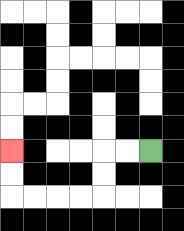{'start': '[6, 6]', 'end': '[0, 6]', 'path_directions': 'L,L,D,D,L,L,L,L,U,U', 'path_coordinates': '[[6, 6], [5, 6], [4, 6], [4, 7], [4, 8], [3, 8], [2, 8], [1, 8], [0, 8], [0, 7], [0, 6]]'}